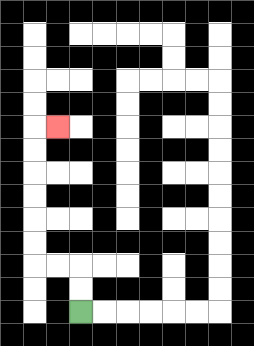{'start': '[3, 13]', 'end': '[2, 5]', 'path_directions': 'U,U,L,L,U,U,U,U,U,U,R', 'path_coordinates': '[[3, 13], [3, 12], [3, 11], [2, 11], [1, 11], [1, 10], [1, 9], [1, 8], [1, 7], [1, 6], [1, 5], [2, 5]]'}